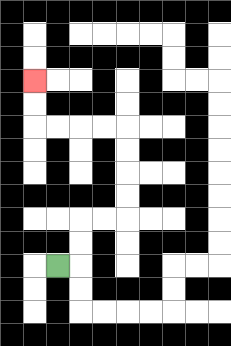{'start': '[2, 11]', 'end': '[1, 3]', 'path_directions': 'R,U,U,R,R,U,U,U,U,L,L,L,L,U,U', 'path_coordinates': '[[2, 11], [3, 11], [3, 10], [3, 9], [4, 9], [5, 9], [5, 8], [5, 7], [5, 6], [5, 5], [4, 5], [3, 5], [2, 5], [1, 5], [1, 4], [1, 3]]'}